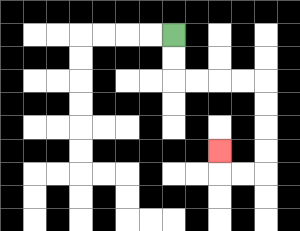{'start': '[7, 1]', 'end': '[9, 6]', 'path_directions': 'D,D,R,R,R,R,D,D,D,D,L,L,U', 'path_coordinates': '[[7, 1], [7, 2], [7, 3], [8, 3], [9, 3], [10, 3], [11, 3], [11, 4], [11, 5], [11, 6], [11, 7], [10, 7], [9, 7], [9, 6]]'}